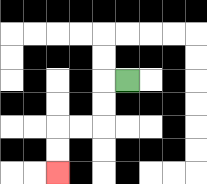{'start': '[5, 3]', 'end': '[2, 7]', 'path_directions': 'L,D,D,L,L,D,D', 'path_coordinates': '[[5, 3], [4, 3], [4, 4], [4, 5], [3, 5], [2, 5], [2, 6], [2, 7]]'}